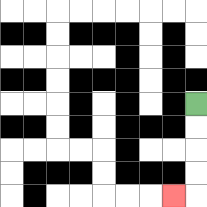{'start': '[8, 4]', 'end': '[7, 8]', 'path_directions': 'D,D,D,D,L', 'path_coordinates': '[[8, 4], [8, 5], [8, 6], [8, 7], [8, 8], [7, 8]]'}